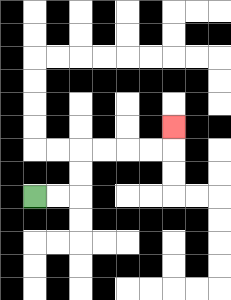{'start': '[1, 8]', 'end': '[7, 5]', 'path_directions': 'R,R,U,U,R,R,R,R,U', 'path_coordinates': '[[1, 8], [2, 8], [3, 8], [3, 7], [3, 6], [4, 6], [5, 6], [6, 6], [7, 6], [7, 5]]'}